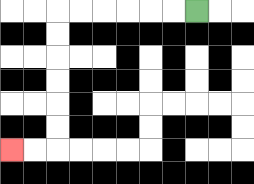{'start': '[8, 0]', 'end': '[0, 6]', 'path_directions': 'L,L,L,L,L,L,D,D,D,D,D,D,L,L', 'path_coordinates': '[[8, 0], [7, 0], [6, 0], [5, 0], [4, 0], [3, 0], [2, 0], [2, 1], [2, 2], [2, 3], [2, 4], [2, 5], [2, 6], [1, 6], [0, 6]]'}